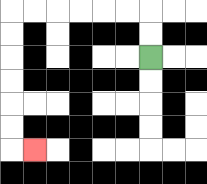{'start': '[6, 2]', 'end': '[1, 6]', 'path_directions': 'U,U,L,L,L,L,L,L,D,D,D,D,D,D,R', 'path_coordinates': '[[6, 2], [6, 1], [6, 0], [5, 0], [4, 0], [3, 0], [2, 0], [1, 0], [0, 0], [0, 1], [0, 2], [0, 3], [0, 4], [0, 5], [0, 6], [1, 6]]'}